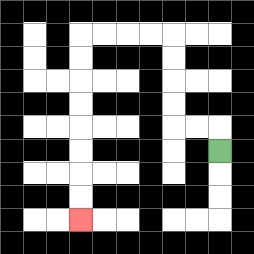{'start': '[9, 6]', 'end': '[3, 9]', 'path_directions': 'U,L,L,U,U,U,U,L,L,L,L,D,D,D,D,D,D,D,D', 'path_coordinates': '[[9, 6], [9, 5], [8, 5], [7, 5], [7, 4], [7, 3], [7, 2], [7, 1], [6, 1], [5, 1], [4, 1], [3, 1], [3, 2], [3, 3], [3, 4], [3, 5], [3, 6], [3, 7], [3, 8], [3, 9]]'}